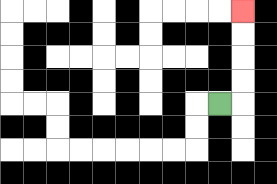{'start': '[9, 4]', 'end': '[10, 0]', 'path_directions': 'R,U,U,U,U', 'path_coordinates': '[[9, 4], [10, 4], [10, 3], [10, 2], [10, 1], [10, 0]]'}